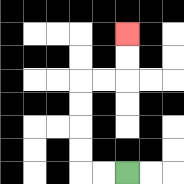{'start': '[5, 7]', 'end': '[5, 1]', 'path_directions': 'L,L,U,U,U,U,R,R,U,U', 'path_coordinates': '[[5, 7], [4, 7], [3, 7], [3, 6], [3, 5], [3, 4], [3, 3], [4, 3], [5, 3], [5, 2], [5, 1]]'}